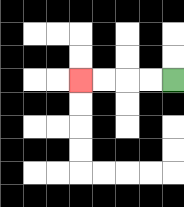{'start': '[7, 3]', 'end': '[3, 3]', 'path_directions': 'L,L,L,L', 'path_coordinates': '[[7, 3], [6, 3], [5, 3], [4, 3], [3, 3]]'}